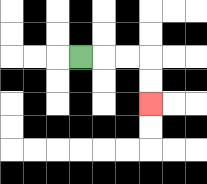{'start': '[3, 2]', 'end': '[6, 4]', 'path_directions': 'R,R,R,D,D', 'path_coordinates': '[[3, 2], [4, 2], [5, 2], [6, 2], [6, 3], [6, 4]]'}